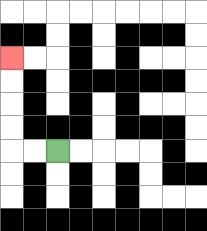{'start': '[2, 6]', 'end': '[0, 2]', 'path_directions': 'L,L,U,U,U,U', 'path_coordinates': '[[2, 6], [1, 6], [0, 6], [0, 5], [0, 4], [0, 3], [0, 2]]'}